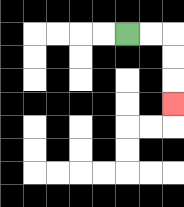{'start': '[5, 1]', 'end': '[7, 4]', 'path_directions': 'R,R,D,D,D', 'path_coordinates': '[[5, 1], [6, 1], [7, 1], [7, 2], [7, 3], [7, 4]]'}